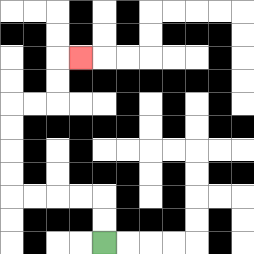{'start': '[4, 10]', 'end': '[3, 2]', 'path_directions': 'U,U,L,L,L,L,U,U,U,U,R,R,U,U,R', 'path_coordinates': '[[4, 10], [4, 9], [4, 8], [3, 8], [2, 8], [1, 8], [0, 8], [0, 7], [0, 6], [0, 5], [0, 4], [1, 4], [2, 4], [2, 3], [2, 2], [3, 2]]'}